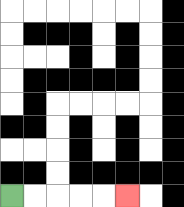{'start': '[0, 8]', 'end': '[5, 8]', 'path_directions': 'R,R,R,R,R', 'path_coordinates': '[[0, 8], [1, 8], [2, 8], [3, 8], [4, 8], [5, 8]]'}